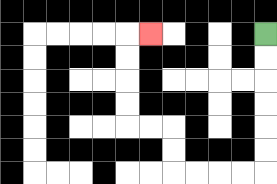{'start': '[11, 1]', 'end': '[6, 1]', 'path_directions': 'D,D,D,D,D,D,L,L,L,L,U,U,L,L,U,U,U,U,R', 'path_coordinates': '[[11, 1], [11, 2], [11, 3], [11, 4], [11, 5], [11, 6], [11, 7], [10, 7], [9, 7], [8, 7], [7, 7], [7, 6], [7, 5], [6, 5], [5, 5], [5, 4], [5, 3], [5, 2], [5, 1], [6, 1]]'}